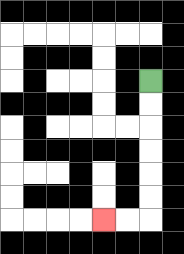{'start': '[6, 3]', 'end': '[4, 9]', 'path_directions': 'D,D,D,D,D,D,L,L', 'path_coordinates': '[[6, 3], [6, 4], [6, 5], [6, 6], [6, 7], [6, 8], [6, 9], [5, 9], [4, 9]]'}